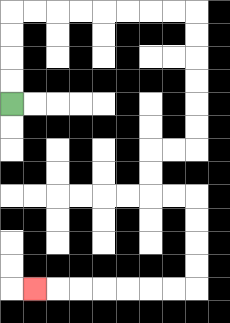{'start': '[0, 4]', 'end': '[1, 12]', 'path_directions': 'U,U,U,U,R,R,R,R,R,R,R,R,D,D,D,D,D,D,L,L,D,D,R,R,D,D,D,D,L,L,L,L,L,L,L', 'path_coordinates': '[[0, 4], [0, 3], [0, 2], [0, 1], [0, 0], [1, 0], [2, 0], [3, 0], [4, 0], [5, 0], [6, 0], [7, 0], [8, 0], [8, 1], [8, 2], [8, 3], [8, 4], [8, 5], [8, 6], [7, 6], [6, 6], [6, 7], [6, 8], [7, 8], [8, 8], [8, 9], [8, 10], [8, 11], [8, 12], [7, 12], [6, 12], [5, 12], [4, 12], [3, 12], [2, 12], [1, 12]]'}